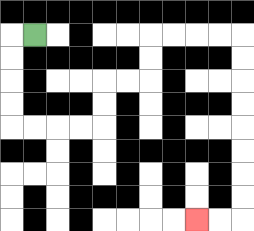{'start': '[1, 1]', 'end': '[8, 9]', 'path_directions': 'L,D,D,D,D,R,R,R,R,U,U,R,R,U,U,R,R,R,R,D,D,D,D,D,D,D,D,L,L', 'path_coordinates': '[[1, 1], [0, 1], [0, 2], [0, 3], [0, 4], [0, 5], [1, 5], [2, 5], [3, 5], [4, 5], [4, 4], [4, 3], [5, 3], [6, 3], [6, 2], [6, 1], [7, 1], [8, 1], [9, 1], [10, 1], [10, 2], [10, 3], [10, 4], [10, 5], [10, 6], [10, 7], [10, 8], [10, 9], [9, 9], [8, 9]]'}